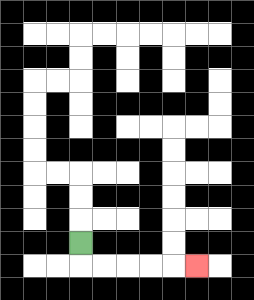{'start': '[3, 10]', 'end': '[8, 11]', 'path_directions': 'D,R,R,R,R,R', 'path_coordinates': '[[3, 10], [3, 11], [4, 11], [5, 11], [6, 11], [7, 11], [8, 11]]'}